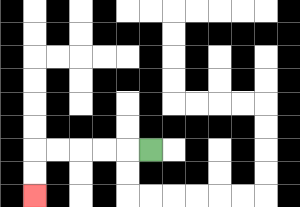{'start': '[6, 6]', 'end': '[1, 8]', 'path_directions': 'L,L,L,L,L,D,D', 'path_coordinates': '[[6, 6], [5, 6], [4, 6], [3, 6], [2, 6], [1, 6], [1, 7], [1, 8]]'}